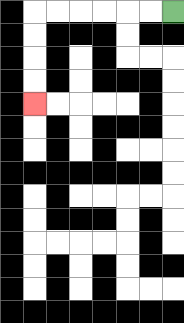{'start': '[7, 0]', 'end': '[1, 4]', 'path_directions': 'L,L,L,L,L,L,D,D,D,D', 'path_coordinates': '[[7, 0], [6, 0], [5, 0], [4, 0], [3, 0], [2, 0], [1, 0], [1, 1], [1, 2], [1, 3], [1, 4]]'}